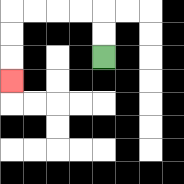{'start': '[4, 2]', 'end': '[0, 3]', 'path_directions': 'U,U,L,L,L,L,D,D,D', 'path_coordinates': '[[4, 2], [4, 1], [4, 0], [3, 0], [2, 0], [1, 0], [0, 0], [0, 1], [0, 2], [0, 3]]'}